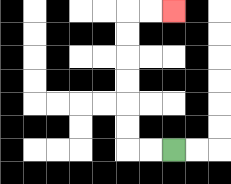{'start': '[7, 6]', 'end': '[7, 0]', 'path_directions': 'L,L,U,U,U,U,U,U,R,R', 'path_coordinates': '[[7, 6], [6, 6], [5, 6], [5, 5], [5, 4], [5, 3], [5, 2], [5, 1], [5, 0], [6, 0], [7, 0]]'}